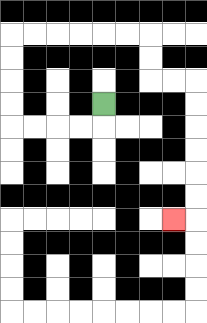{'start': '[4, 4]', 'end': '[7, 9]', 'path_directions': 'D,L,L,L,L,U,U,U,U,R,R,R,R,R,R,D,D,R,R,D,D,D,D,D,D,L', 'path_coordinates': '[[4, 4], [4, 5], [3, 5], [2, 5], [1, 5], [0, 5], [0, 4], [0, 3], [0, 2], [0, 1], [1, 1], [2, 1], [3, 1], [4, 1], [5, 1], [6, 1], [6, 2], [6, 3], [7, 3], [8, 3], [8, 4], [8, 5], [8, 6], [8, 7], [8, 8], [8, 9], [7, 9]]'}